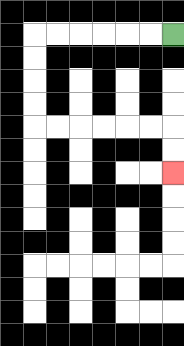{'start': '[7, 1]', 'end': '[7, 7]', 'path_directions': 'L,L,L,L,L,L,D,D,D,D,R,R,R,R,R,R,D,D', 'path_coordinates': '[[7, 1], [6, 1], [5, 1], [4, 1], [3, 1], [2, 1], [1, 1], [1, 2], [1, 3], [1, 4], [1, 5], [2, 5], [3, 5], [4, 5], [5, 5], [6, 5], [7, 5], [7, 6], [7, 7]]'}